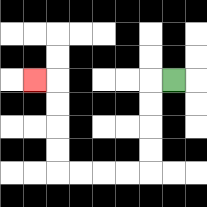{'start': '[7, 3]', 'end': '[1, 3]', 'path_directions': 'L,D,D,D,D,L,L,L,L,U,U,U,U,L', 'path_coordinates': '[[7, 3], [6, 3], [6, 4], [6, 5], [6, 6], [6, 7], [5, 7], [4, 7], [3, 7], [2, 7], [2, 6], [2, 5], [2, 4], [2, 3], [1, 3]]'}